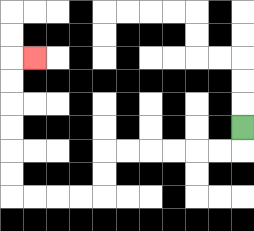{'start': '[10, 5]', 'end': '[1, 2]', 'path_directions': 'D,L,L,L,L,L,L,D,D,L,L,L,L,U,U,U,U,U,U,R', 'path_coordinates': '[[10, 5], [10, 6], [9, 6], [8, 6], [7, 6], [6, 6], [5, 6], [4, 6], [4, 7], [4, 8], [3, 8], [2, 8], [1, 8], [0, 8], [0, 7], [0, 6], [0, 5], [0, 4], [0, 3], [0, 2], [1, 2]]'}